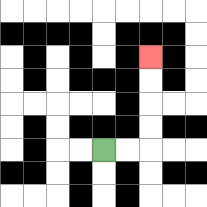{'start': '[4, 6]', 'end': '[6, 2]', 'path_directions': 'R,R,U,U,U,U', 'path_coordinates': '[[4, 6], [5, 6], [6, 6], [6, 5], [6, 4], [6, 3], [6, 2]]'}